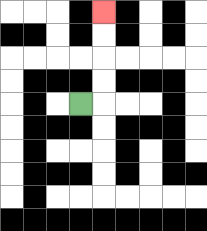{'start': '[3, 4]', 'end': '[4, 0]', 'path_directions': 'R,U,U,U,U', 'path_coordinates': '[[3, 4], [4, 4], [4, 3], [4, 2], [4, 1], [4, 0]]'}